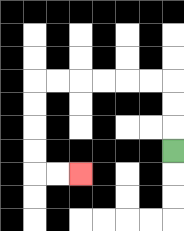{'start': '[7, 6]', 'end': '[3, 7]', 'path_directions': 'U,U,U,L,L,L,L,L,L,D,D,D,D,R,R', 'path_coordinates': '[[7, 6], [7, 5], [7, 4], [7, 3], [6, 3], [5, 3], [4, 3], [3, 3], [2, 3], [1, 3], [1, 4], [1, 5], [1, 6], [1, 7], [2, 7], [3, 7]]'}